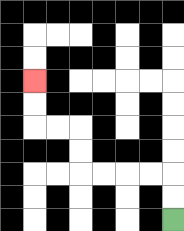{'start': '[7, 9]', 'end': '[1, 3]', 'path_directions': 'U,U,L,L,L,L,U,U,L,L,U,U', 'path_coordinates': '[[7, 9], [7, 8], [7, 7], [6, 7], [5, 7], [4, 7], [3, 7], [3, 6], [3, 5], [2, 5], [1, 5], [1, 4], [1, 3]]'}